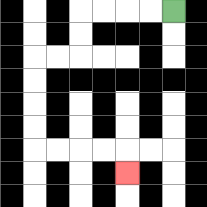{'start': '[7, 0]', 'end': '[5, 7]', 'path_directions': 'L,L,L,L,D,D,L,L,D,D,D,D,R,R,R,R,D', 'path_coordinates': '[[7, 0], [6, 0], [5, 0], [4, 0], [3, 0], [3, 1], [3, 2], [2, 2], [1, 2], [1, 3], [1, 4], [1, 5], [1, 6], [2, 6], [3, 6], [4, 6], [5, 6], [5, 7]]'}